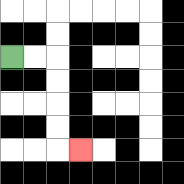{'start': '[0, 2]', 'end': '[3, 6]', 'path_directions': 'R,R,D,D,D,D,R', 'path_coordinates': '[[0, 2], [1, 2], [2, 2], [2, 3], [2, 4], [2, 5], [2, 6], [3, 6]]'}